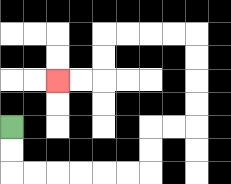{'start': '[0, 5]', 'end': '[2, 3]', 'path_directions': 'D,D,R,R,R,R,R,R,U,U,R,R,U,U,U,U,L,L,L,L,D,D,L,L', 'path_coordinates': '[[0, 5], [0, 6], [0, 7], [1, 7], [2, 7], [3, 7], [4, 7], [5, 7], [6, 7], [6, 6], [6, 5], [7, 5], [8, 5], [8, 4], [8, 3], [8, 2], [8, 1], [7, 1], [6, 1], [5, 1], [4, 1], [4, 2], [4, 3], [3, 3], [2, 3]]'}